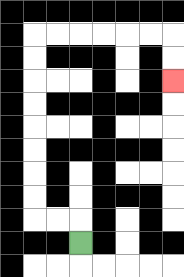{'start': '[3, 10]', 'end': '[7, 3]', 'path_directions': 'U,L,L,U,U,U,U,U,U,U,U,R,R,R,R,R,R,D,D', 'path_coordinates': '[[3, 10], [3, 9], [2, 9], [1, 9], [1, 8], [1, 7], [1, 6], [1, 5], [1, 4], [1, 3], [1, 2], [1, 1], [2, 1], [3, 1], [4, 1], [5, 1], [6, 1], [7, 1], [7, 2], [7, 3]]'}